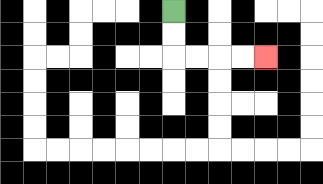{'start': '[7, 0]', 'end': '[11, 2]', 'path_directions': 'D,D,R,R,R,R', 'path_coordinates': '[[7, 0], [7, 1], [7, 2], [8, 2], [9, 2], [10, 2], [11, 2]]'}